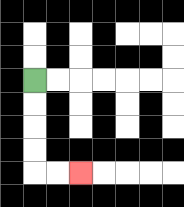{'start': '[1, 3]', 'end': '[3, 7]', 'path_directions': 'D,D,D,D,R,R', 'path_coordinates': '[[1, 3], [1, 4], [1, 5], [1, 6], [1, 7], [2, 7], [3, 7]]'}